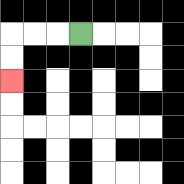{'start': '[3, 1]', 'end': '[0, 3]', 'path_directions': 'L,L,L,D,D', 'path_coordinates': '[[3, 1], [2, 1], [1, 1], [0, 1], [0, 2], [0, 3]]'}